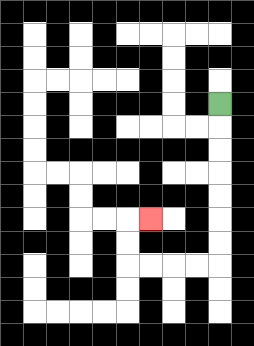{'start': '[9, 4]', 'end': '[6, 9]', 'path_directions': 'D,D,D,D,D,D,D,L,L,L,L,U,U,R', 'path_coordinates': '[[9, 4], [9, 5], [9, 6], [9, 7], [9, 8], [9, 9], [9, 10], [9, 11], [8, 11], [7, 11], [6, 11], [5, 11], [5, 10], [5, 9], [6, 9]]'}